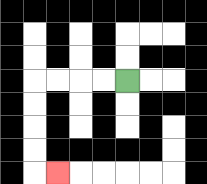{'start': '[5, 3]', 'end': '[2, 7]', 'path_directions': 'L,L,L,L,D,D,D,D,R', 'path_coordinates': '[[5, 3], [4, 3], [3, 3], [2, 3], [1, 3], [1, 4], [1, 5], [1, 6], [1, 7], [2, 7]]'}